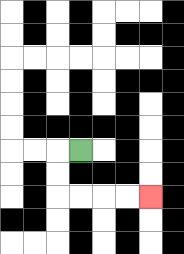{'start': '[3, 6]', 'end': '[6, 8]', 'path_directions': 'L,D,D,R,R,R,R', 'path_coordinates': '[[3, 6], [2, 6], [2, 7], [2, 8], [3, 8], [4, 8], [5, 8], [6, 8]]'}